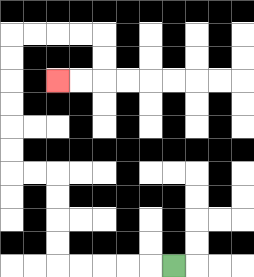{'start': '[7, 11]', 'end': '[2, 3]', 'path_directions': 'L,L,L,L,L,U,U,U,U,L,L,U,U,U,U,U,U,R,R,R,R,D,D,L,L', 'path_coordinates': '[[7, 11], [6, 11], [5, 11], [4, 11], [3, 11], [2, 11], [2, 10], [2, 9], [2, 8], [2, 7], [1, 7], [0, 7], [0, 6], [0, 5], [0, 4], [0, 3], [0, 2], [0, 1], [1, 1], [2, 1], [3, 1], [4, 1], [4, 2], [4, 3], [3, 3], [2, 3]]'}